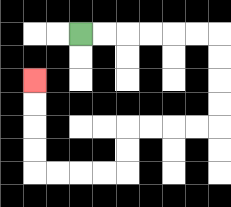{'start': '[3, 1]', 'end': '[1, 3]', 'path_directions': 'R,R,R,R,R,R,D,D,D,D,L,L,L,L,D,D,L,L,L,L,U,U,U,U', 'path_coordinates': '[[3, 1], [4, 1], [5, 1], [6, 1], [7, 1], [8, 1], [9, 1], [9, 2], [9, 3], [9, 4], [9, 5], [8, 5], [7, 5], [6, 5], [5, 5], [5, 6], [5, 7], [4, 7], [3, 7], [2, 7], [1, 7], [1, 6], [1, 5], [1, 4], [1, 3]]'}